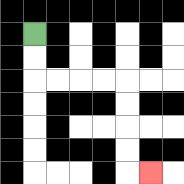{'start': '[1, 1]', 'end': '[6, 7]', 'path_directions': 'D,D,R,R,R,R,D,D,D,D,R', 'path_coordinates': '[[1, 1], [1, 2], [1, 3], [2, 3], [3, 3], [4, 3], [5, 3], [5, 4], [5, 5], [5, 6], [5, 7], [6, 7]]'}